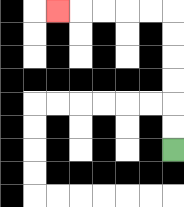{'start': '[7, 6]', 'end': '[2, 0]', 'path_directions': 'U,U,U,U,U,U,L,L,L,L,L', 'path_coordinates': '[[7, 6], [7, 5], [7, 4], [7, 3], [7, 2], [7, 1], [7, 0], [6, 0], [5, 0], [4, 0], [3, 0], [2, 0]]'}